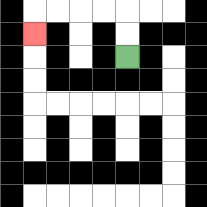{'start': '[5, 2]', 'end': '[1, 1]', 'path_directions': 'U,U,L,L,L,L,D', 'path_coordinates': '[[5, 2], [5, 1], [5, 0], [4, 0], [3, 0], [2, 0], [1, 0], [1, 1]]'}